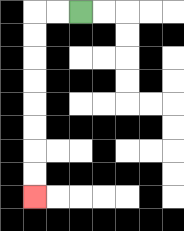{'start': '[3, 0]', 'end': '[1, 8]', 'path_directions': 'L,L,D,D,D,D,D,D,D,D', 'path_coordinates': '[[3, 0], [2, 0], [1, 0], [1, 1], [1, 2], [1, 3], [1, 4], [1, 5], [1, 6], [1, 7], [1, 8]]'}